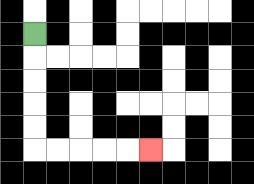{'start': '[1, 1]', 'end': '[6, 6]', 'path_directions': 'D,D,D,D,D,R,R,R,R,R', 'path_coordinates': '[[1, 1], [1, 2], [1, 3], [1, 4], [1, 5], [1, 6], [2, 6], [3, 6], [4, 6], [5, 6], [6, 6]]'}